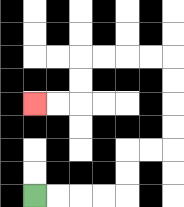{'start': '[1, 8]', 'end': '[1, 4]', 'path_directions': 'R,R,R,R,U,U,R,R,U,U,U,U,L,L,L,L,D,D,L,L', 'path_coordinates': '[[1, 8], [2, 8], [3, 8], [4, 8], [5, 8], [5, 7], [5, 6], [6, 6], [7, 6], [7, 5], [7, 4], [7, 3], [7, 2], [6, 2], [5, 2], [4, 2], [3, 2], [3, 3], [3, 4], [2, 4], [1, 4]]'}